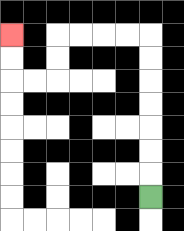{'start': '[6, 8]', 'end': '[0, 1]', 'path_directions': 'U,U,U,U,U,U,U,L,L,L,L,D,D,L,L,U,U', 'path_coordinates': '[[6, 8], [6, 7], [6, 6], [6, 5], [6, 4], [6, 3], [6, 2], [6, 1], [5, 1], [4, 1], [3, 1], [2, 1], [2, 2], [2, 3], [1, 3], [0, 3], [0, 2], [0, 1]]'}